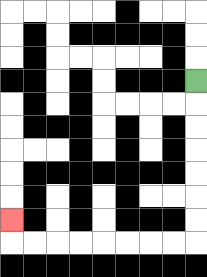{'start': '[8, 3]', 'end': '[0, 9]', 'path_directions': 'D,D,D,D,D,D,D,L,L,L,L,L,L,L,L,U', 'path_coordinates': '[[8, 3], [8, 4], [8, 5], [8, 6], [8, 7], [8, 8], [8, 9], [8, 10], [7, 10], [6, 10], [5, 10], [4, 10], [3, 10], [2, 10], [1, 10], [0, 10], [0, 9]]'}